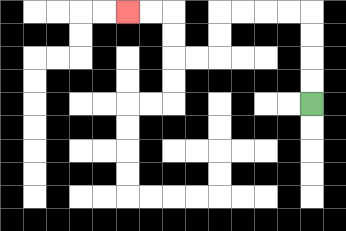{'start': '[13, 4]', 'end': '[5, 0]', 'path_directions': 'U,U,U,U,L,L,L,L,D,D,L,L,U,U,L,L', 'path_coordinates': '[[13, 4], [13, 3], [13, 2], [13, 1], [13, 0], [12, 0], [11, 0], [10, 0], [9, 0], [9, 1], [9, 2], [8, 2], [7, 2], [7, 1], [7, 0], [6, 0], [5, 0]]'}